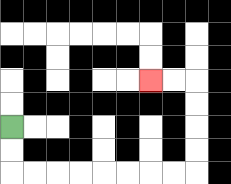{'start': '[0, 5]', 'end': '[6, 3]', 'path_directions': 'D,D,R,R,R,R,R,R,R,R,U,U,U,U,L,L', 'path_coordinates': '[[0, 5], [0, 6], [0, 7], [1, 7], [2, 7], [3, 7], [4, 7], [5, 7], [6, 7], [7, 7], [8, 7], [8, 6], [8, 5], [8, 4], [8, 3], [7, 3], [6, 3]]'}